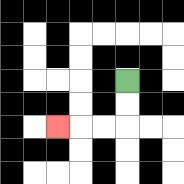{'start': '[5, 3]', 'end': '[2, 5]', 'path_directions': 'D,D,L,L,L', 'path_coordinates': '[[5, 3], [5, 4], [5, 5], [4, 5], [3, 5], [2, 5]]'}